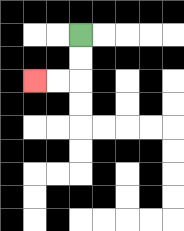{'start': '[3, 1]', 'end': '[1, 3]', 'path_directions': 'D,D,L,L', 'path_coordinates': '[[3, 1], [3, 2], [3, 3], [2, 3], [1, 3]]'}